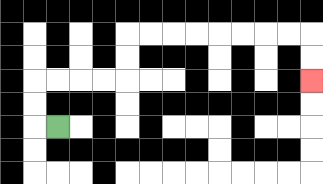{'start': '[2, 5]', 'end': '[13, 3]', 'path_directions': 'L,U,U,R,R,R,R,U,U,R,R,R,R,R,R,R,R,D,D', 'path_coordinates': '[[2, 5], [1, 5], [1, 4], [1, 3], [2, 3], [3, 3], [4, 3], [5, 3], [5, 2], [5, 1], [6, 1], [7, 1], [8, 1], [9, 1], [10, 1], [11, 1], [12, 1], [13, 1], [13, 2], [13, 3]]'}